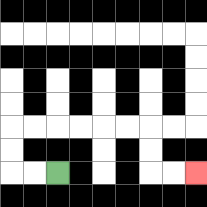{'start': '[2, 7]', 'end': '[8, 7]', 'path_directions': 'L,L,U,U,R,R,R,R,R,R,D,D,R,R', 'path_coordinates': '[[2, 7], [1, 7], [0, 7], [0, 6], [0, 5], [1, 5], [2, 5], [3, 5], [4, 5], [5, 5], [6, 5], [6, 6], [6, 7], [7, 7], [8, 7]]'}